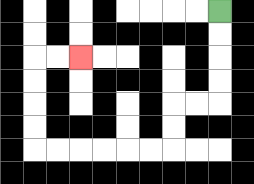{'start': '[9, 0]', 'end': '[3, 2]', 'path_directions': 'D,D,D,D,L,L,D,D,L,L,L,L,L,L,U,U,U,U,R,R', 'path_coordinates': '[[9, 0], [9, 1], [9, 2], [9, 3], [9, 4], [8, 4], [7, 4], [7, 5], [7, 6], [6, 6], [5, 6], [4, 6], [3, 6], [2, 6], [1, 6], [1, 5], [1, 4], [1, 3], [1, 2], [2, 2], [3, 2]]'}